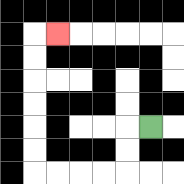{'start': '[6, 5]', 'end': '[2, 1]', 'path_directions': 'L,D,D,L,L,L,L,U,U,U,U,U,U,R', 'path_coordinates': '[[6, 5], [5, 5], [5, 6], [5, 7], [4, 7], [3, 7], [2, 7], [1, 7], [1, 6], [1, 5], [1, 4], [1, 3], [1, 2], [1, 1], [2, 1]]'}